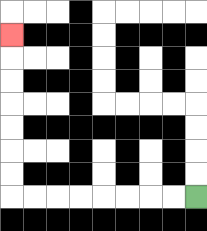{'start': '[8, 8]', 'end': '[0, 1]', 'path_directions': 'L,L,L,L,L,L,L,L,U,U,U,U,U,U,U', 'path_coordinates': '[[8, 8], [7, 8], [6, 8], [5, 8], [4, 8], [3, 8], [2, 8], [1, 8], [0, 8], [0, 7], [0, 6], [0, 5], [0, 4], [0, 3], [0, 2], [0, 1]]'}